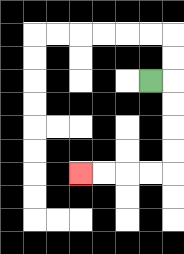{'start': '[6, 3]', 'end': '[3, 7]', 'path_directions': 'R,D,D,D,D,L,L,L,L', 'path_coordinates': '[[6, 3], [7, 3], [7, 4], [7, 5], [7, 6], [7, 7], [6, 7], [5, 7], [4, 7], [3, 7]]'}